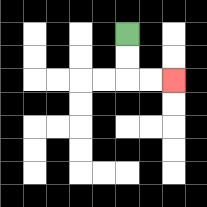{'start': '[5, 1]', 'end': '[7, 3]', 'path_directions': 'D,D,R,R', 'path_coordinates': '[[5, 1], [5, 2], [5, 3], [6, 3], [7, 3]]'}